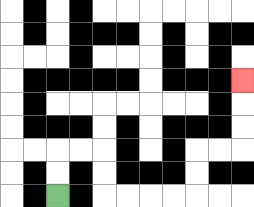{'start': '[2, 8]', 'end': '[10, 3]', 'path_directions': 'U,U,R,R,D,D,R,R,R,R,U,U,R,R,U,U,U', 'path_coordinates': '[[2, 8], [2, 7], [2, 6], [3, 6], [4, 6], [4, 7], [4, 8], [5, 8], [6, 8], [7, 8], [8, 8], [8, 7], [8, 6], [9, 6], [10, 6], [10, 5], [10, 4], [10, 3]]'}